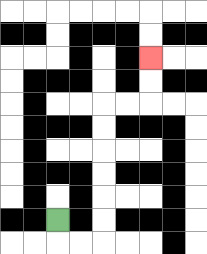{'start': '[2, 9]', 'end': '[6, 2]', 'path_directions': 'D,R,R,U,U,U,U,U,U,R,R,U,U', 'path_coordinates': '[[2, 9], [2, 10], [3, 10], [4, 10], [4, 9], [4, 8], [4, 7], [4, 6], [4, 5], [4, 4], [5, 4], [6, 4], [6, 3], [6, 2]]'}